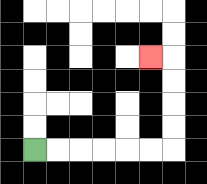{'start': '[1, 6]', 'end': '[6, 2]', 'path_directions': 'R,R,R,R,R,R,U,U,U,U,L', 'path_coordinates': '[[1, 6], [2, 6], [3, 6], [4, 6], [5, 6], [6, 6], [7, 6], [7, 5], [7, 4], [7, 3], [7, 2], [6, 2]]'}